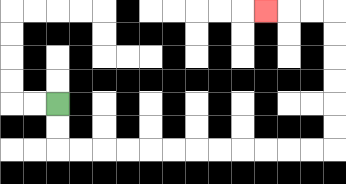{'start': '[2, 4]', 'end': '[11, 0]', 'path_directions': 'D,D,R,R,R,R,R,R,R,R,R,R,R,R,U,U,U,U,U,U,L,L,L', 'path_coordinates': '[[2, 4], [2, 5], [2, 6], [3, 6], [4, 6], [5, 6], [6, 6], [7, 6], [8, 6], [9, 6], [10, 6], [11, 6], [12, 6], [13, 6], [14, 6], [14, 5], [14, 4], [14, 3], [14, 2], [14, 1], [14, 0], [13, 0], [12, 0], [11, 0]]'}